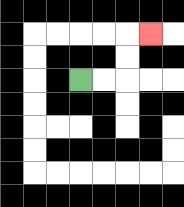{'start': '[3, 3]', 'end': '[6, 1]', 'path_directions': 'R,R,U,U,R', 'path_coordinates': '[[3, 3], [4, 3], [5, 3], [5, 2], [5, 1], [6, 1]]'}